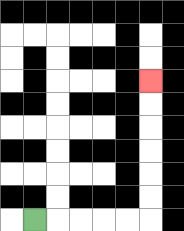{'start': '[1, 9]', 'end': '[6, 3]', 'path_directions': 'R,R,R,R,R,U,U,U,U,U,U', 'path_coordinates': '[[1, 9], [2, 9], [3, 9], [4, 9], [5, 9], [6, 9], [6, 8], [6, 7], [6, 6], [6, 5], [6, 4], [6, 3]]'}